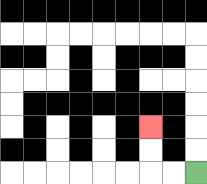{'start': '[8, 7]', 'end': '[6, 5]', 'path_directions': 'L,L,U,U', 'path_coordinates': '[[8, 7], [7, 7], [6, 7], [6, 6], [6, 5]]'}